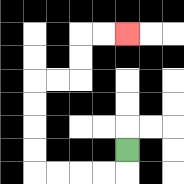{'start': '[5, 6]', 'end': '[5, 1]', 'path_directions': 'D,L,L,L,L,U,U,U,U,R,R,U,U,R,R', 'path_coordinates': '[[5, 6], [5, 7], [4, 7], [3, 7], [2, 7], [1, 7], [1, 6], [1, 5], [1, 4], [1, 3], [2, 3], [3, 3], [3, 2], [3, 1], [4, 1], [5, 1]]'}